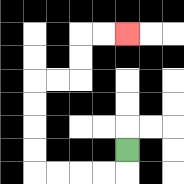{'start': '[5, 6]', 'end': '[5, 1]', 'path_directions': 'D,L,L,L,L,U,U,U,U,R,R,U,U,R,R', 'path_coordinates': '[[5, 6], [5, 7], [4, 7], [3, 7], [2, 7], [1, 7], [1, 6], [1, 5], [1, 4], [1, 3], [2, 3], [3, 3], [3, 2], [3, 1], [4, 1], [5, 1]]'}